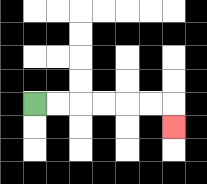{'start': '[1, 4]', 'end': '[7, 5]', 'path_directions': 'R,R,R,R,R,R,D', 'path_coordinates': '[[1, 4], [2, 4], [3, 4], [4, 4], [5, 4], [6, 4], [7, 4], [7, 5]]'}